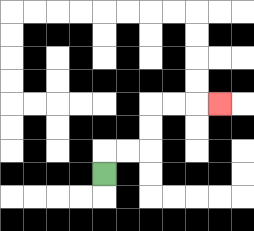{'start': '[4, 7]', 'end': '[9, 4]', 'path_directions': 'U,R,R,U,U,R,R,R', 'path_coordinates': '[[4, 7], [4, 6], [5, 6], [6, 6], [6, 5], [6, 4], [7, 4], [8, 4], [9, 4]]'}